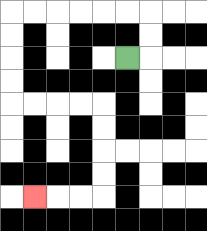{'start': '[5, 2]', 'end': '[1, 8]', 'path_directions': 'R,U,U,L,L,L,L,L,L,D,D,D,D,R,R,R,R,D,D,D,D,L,L,L', 'path_coordinates': '[[5, 2], [6, 2], [6, 1], [6, 0], [5, 0], [4, 0], [3, 0], [2, 0], [1, 0], [0, 0], [0, 1], [0, 2], [0, 3], [0, 4], [1, 4], [2, 4], [3, 4], [4, 4], [4, 5], [4, 6], [4, 7], [4, 8], [3, 8], [2, 8], [1, 8]]'}